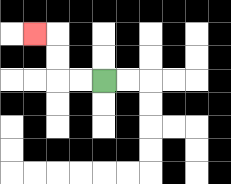{'start': '[4, 3]', 'end': '[1, 1]', 'path_directions': 'L,L,U,U,L', 'path_coordinates': '[[4, 3], [3, 3], [2, 3], [2, 2], [2, 1], [1, 1]]'}